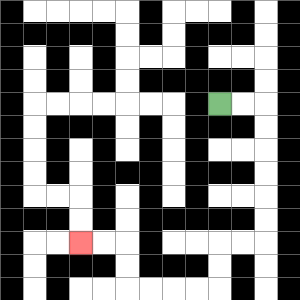{'start': '[9, 4]', 'end': '[3, 10]', 'path_directions': 'R,R,D,D,D,D,D,D,L,L,D,D,L,L,L,L,U,U,L,L', 'path_coordinates': '[[9, 4], [10, 4], [11, 4], [11, 5], [11, 6], [11, 7], [11, 8], [11, 9], [11, 10], [10, 10], [9, 10], [9, 11], [9, 12], [8, 12], [7, 12], [6, 12], [5, 12], [5, 11], [5, 10], [4, 10], [3, 10]]'}